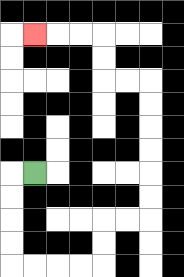{'start': '[1, 7]', 'end': '[1, 1]', 'path_directions': 'L,D,D,D,D,R,R,R,R,U,U,R,R,U,U,U,U,U,U,L,L,U,U,L,L,L', 'path_coordinates': '[[1, 7], [0, 7], [0, 8], [0, 9], [0, 10], [0, 11], [1, 11], [2, 11], [3, 11], [4, 11], [4, 10], [4, 9], [5, 9], [6, 9], [6, 8], [6, 7], [6, 6], [6, 5], [6, 4], [6, 3], [5, 3], [4, 3], [4, 2], [4, 1], [3, 1], [2, 1], [1, 1]]'}